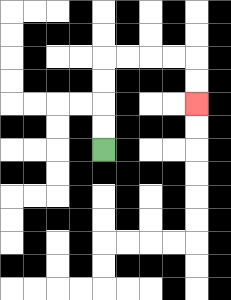{'start': '[4, 6]', 'end': '[8, 4]', 'path_directions': 'U,U,U,U,R,R,R,R,D,D', 'path_coordinates': '[[4, 6], [4, 5], [4, 4], [4, 3], [4, 2], [5, 2], [6, 2], [7, 2], [8, 2], [8, 3], [8, 4]]'}